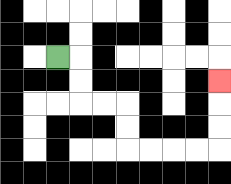{'start': '[2, 2]', 'end': '[9, 3]', 'path_directions': 'R,D,D,R,R,D,D,R,R,R,R,U,U,U', 'path_coordinates': '[[2, 2], [3, 2], [3, 3], [3, 4], [4, 4], [5, 4], [5, 5], [5, 6], [6, 6], [7, 6], [8, 6], [9, 6], [9, 5], [9, 4], [9, 3]]'}